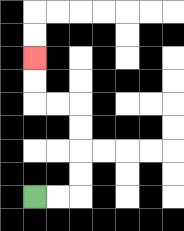{'start': '[1, 8]', 'end': '[1, 2]', 'path_directions': 'R,R,U,U,U,U,L,L,U,U', 'path_coordinates': '[[1, 8], [2, 8], [3, 8], [3, 7], [3, 6], [3, 5], [3, 4], [2, 4], [1, 4], [1, 3], [1, 2]]'}